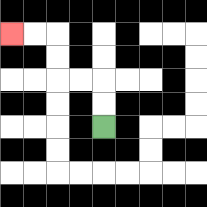{'start': '[4, 5]', 'end': '[0, 1]', 'path_directions': 'U,U,L,L,U,U,L,L', 'path_coordinates': '[[4, 5], [4, 4], [4, 3], [3, 3], [2, 3], [2, 2], [2, 1], [1, 1], [0, 1]]'}